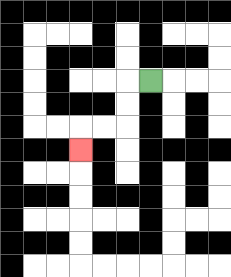{'start': '[6, 3]', 'end': '[3, 6]', 'path_directions': 'L,D,D,L,L,D', 'path_coordinates': '[[6, 3], [5, 3], [5, 4], [5, 5], [4, 5], [3, 5], [3, 6]]'}